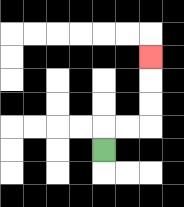{'start': '[4, 6]', 'end': '[6, 2]', 'path_directions': 'U,R,R,U,U,U', 'path_coordinates': '[[4, 6], [4, 5], [5, 5], [6, 5], [6, 4], [6, 3], [6, 2]]'}